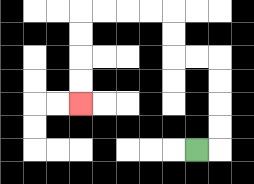{'start': '[8, 6]', 'end': '[3, 4]', 'path_directions': 'R,U,U,U,U,L,L,U,U,L,L,L,L,D,D,D,D', 'path_coordinates': '[[8, 6], [9, 6], [9, 5], [9, 4], [9, 3], [9, 2], [8, 2], [7, 2], [7, 1], [7, 0], [6, 0], [5, 0], [4, 0], [3, 0], [3, 1], [3, 2], [3, 3], [3, 4]]'}